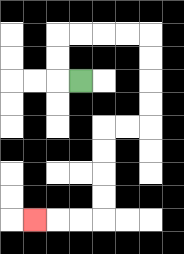{'start': '[3, 3]', 'end': '[1, 9]', 'path_directions': 'L,U,U,R,R,R,R,D,D,D,D,L,L,D,D,D,D,L,L,L', 'path_coordinates': '[[3, 3], [2, 3], [2, 2], [2, 1], [3, 1], [4, 1], [5, 1], [6, 1], [6, 2], [6, 3], [6, 4], [6, 5], [5, 5], [4, 5], [4, 6], [4, 7], [4, 8], [4, 9], [3, 9], [2, 9], [1, 9]]'}